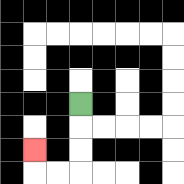{'start': '[3, 4]', 'end': '[1, 6]', 'path_directions': 'D,D,D,L,L,U', 'path_coordinates': '[[3, 4], [3, 5], [3, 6], [3, 7], [2, 7], [1, 7], [1, 6]]'}